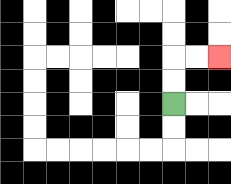{'start': '[7, 4]', 'end': '[9, 2]', 'path_directions': 'U,U,R,R', 'path_coordinates': '[[7, 4], [7, 3], [7, 2], [8, 2], [9, 2]]'}